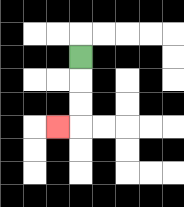{'start': '[3, 2]', 'end': '[2, 5]', 'path_directions': 'D,D,D,L', 'path_coordinates': '[[3, 2], [3, 3], [3, 4], [3, 5], [2, 5]]'}